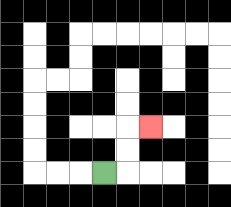{'start': '[4, 7]', 'end': '[6, 5]', 'path_directions': 'R,U,U,R', 'path_coordinates': '[[4, 7], [5, 7], [5, 6], [5, 5], [6, 5]]'}